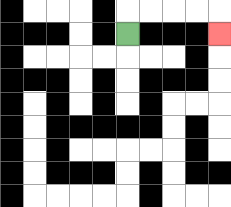{'start': '[5, 1]', 'end': '[9, 1]', 'path_directions': 'U,R,R,R,R,D', 'path_coordinates': '[[5, 1], [5, 0], [6, 0], [7, 0], [8, 0], [9, 0], [9, 1]]'}